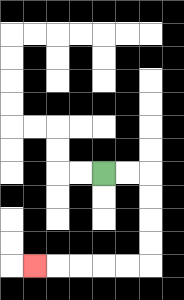{'start': '[4, 7]', 'end': '[1, 11]', 'path_directions': 'R,R,D,D,D,D,L,L,L,L,L', 'path_coordinates': '[[4, 7], [5, 7], [6, 7], [6, 8], [6, 9], [6, 10], [6, 11], [5, 11], [4, 11], [3, 11], [2, 11], [1, 11]]'}